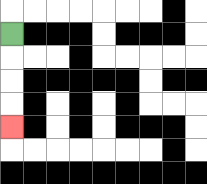{'start': '[0, 1]', 'end': '[0, 5]', 'path_directions': 'D,D,D,D', 'path_coordinates': '[[0, 1], [0, 2], [0, 3], [0, 4], [0, 5]]'}